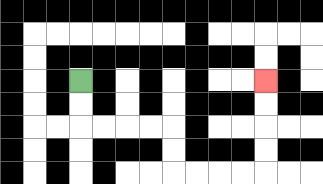{'start': '[3, 3]', 'end': '[11, 3]', 'path_directions': 'D,D,R,R,R,R,D,D,R,R,R,R,U,U,U,U', 'path_coordinates': '[[3, 3], [3, 4], [3, 5], [4, 5], [5, 5], [6, 5], [7, 5], [7, 6], [7, 7], [8, 7], [9, 7], [10, 7], [11, 7], [11, 6], [11, 5], [11, 4], [11, 3]]'}